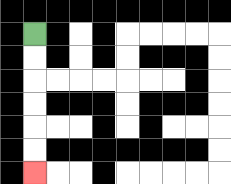{'start': '[1, 1]', 'end': '[1, 7]', 'path_directions': 'D,D,D,D,D,D', 'path_coordinates': '[[1, 1], [1, 2], [1, 3], [1, 4], [1, 5], [1, 6], [1, 7]]'}